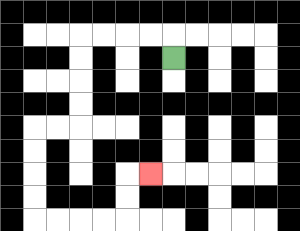{'start': '[7, 2]', 'end': '[6, 7]', 'path_directions': 'U,L,L,L,L,D,D,D,D,L,L,D,D,D,D,R,R,R,R,U,U,R', 'path_coordinates': '[[7, 2], [7, 1], [6, 1], [5, 1], [4, 1], [3, 1], [3, 2], [3, 3], [3, 4], [3, 5], [2, 5], [1, 5], [1, 6], [1, 7], [1, 8], [1, 9], [2, 9], [3, 9], [4, 9], [5, 9], [5, 8], [5, 7], [6, 7]]'}